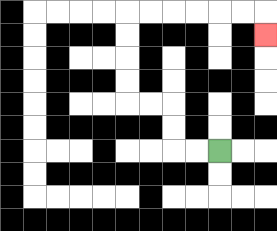{'start': '[9, 6]', 'end': '[11, 1]', 'path_directions': 'L,L,U,U,L,L,U,U,U,U,R,R,R,R,R,R,D', 'path_coordinates': '[[9, 6], [8, 6], [7, 6], [7, 5], [7, 4], [6, 4], [5, 4], [5, 3], [5, 2], [5, 1], [5, 0], [6, 0], [7, 0], [8, 0], [9, 0], [10, 0], [11, 0], [11, 1]]'}